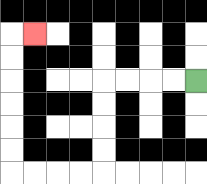{'start': '[8, 3]', 'end': '[1, 1]', 'path_directions': 'L,L,L,L,D,D,D,D,L,L,L,L,U,U,U,U,U,U,R', 'path_coordinates': '[[8, 3], [7, 3], [6, 3], [5, 3], [4, 3], [4, 4], [4, 5], [4, 6], [4, 7], [3, 7], [2, 7], [1, 7], [0, 7], [0, 6], [0, 5], [0, 4], [0, 3], [0, 2], [0, 1], [1, 1]]'}